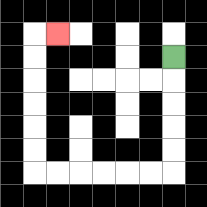{'start': '[7, 2]', 'end': '[2, 1]', 'path_directions': 'D,D,D,D,D,L,L,L,L,L,L,U,U,U,U,U,U,R', 'path_coordinates': '[[7, 2], [7, 3], [7, 4], [7, 5], [7, 6], [7, 7], [6, 7], [5, 7], [4, 7], [3, 7], [2, 7], [1, 7], [1, 6], [1, 5], [1, 4], [1, 3], [1, 2], [1, 1], [2, 1]]'}